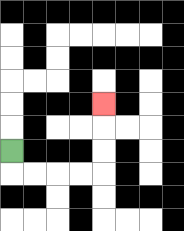{'start': '[0, 6]', 'end': '[4, 4]', 'path_directions': 'D,R,R,R,R,U,U,U', 'path_coordinates': '[[0, 6], [0, 7], [1, 7], [2, 7], [3, 7], [4, 7], [4, 6], [4, 5], [4, 4]]'}